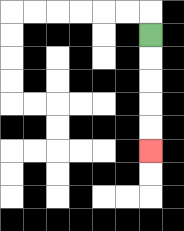{'start': '[6, 1]', 'end': '[6, 6]', 'path_directions': 'D,D,D,D,D', 'path_coordinates': '[[6, 1], [6, 2], [6, 3], [6, 4], [6, 5], [6, 6]]'}